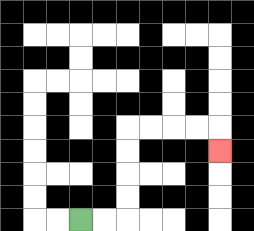{'start': '[3, 9]', 'end': '[9, 6]', 'path_directions': 'R,R,U,U,U,U,R,R,R,R,D', 'path_coordinates': '[[3, 9], [4, 9], [5, 9], [5, 8], [5, 7], [5, 6], [5, 5], [6, 5], [7, 5], [8, 5], [9, 5], [9, 6]]'}